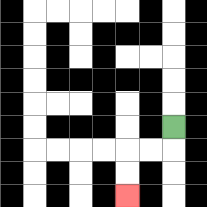{'start': '[7, 5]', 'end': '[5, 8]', 'path_directions': 'D,L,L,D,D', 'path_coordinates': '[[7, 5], [7, 6], [6, 6], [5, 6], [5, 7], [5, 8]]'}